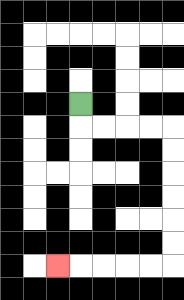{'start': '[3, 4]', 'end': '[2, 11]', 'path_directions': 'D,R,R,R,R,D,D,D,D,D,D,L,L,L,L,L', 'path_coordinates': '[[3, 4], [3, 5], [4, 5], [5, 5], [6, 5], [7, 5], [7, 6], [7, 7], [7, 8], [7, 9], [7, 10], [7, 11], [6, 11], [5, 11], [4, 11], [3, 11], [2, 11]]'}